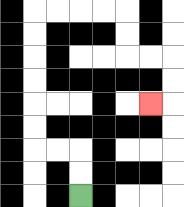{'start': '[3, 8]', 'end': '[6, 4]', 'path_directions': 'U,U,L,L,U,U,U,U,U,U,R,R,R,R,D,D,R,R,D,D,L', 'path_coordinates': '[[3, 8], [3, 7], [3, 6], [2, 6], [1, 6], [1, 5], [1, 4], [1, 3], [1, 2], [1, 1], [1, 0], [2, 0], [3, 0], [4, 0], [5, 0], [5, 1], [5, 2], [6, 2], [7, 2], [7, 3], [7, 4], [6, 4]]'}